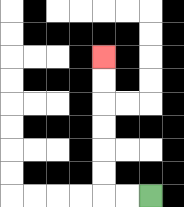{'start': '[6, 8]', 'end': '[4, 2]', 'path_directions': 'L,L,U,U,U,U,U,U', 'path_coordinates': '[[6, 8], [5, 8], [4, 8], [4, 7], [4, 6], [4, 5], [4, 4], [4, 3], [4, 2]]'}